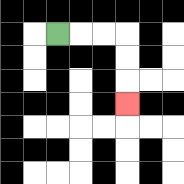{'start': '[2, 1]', 'end': '[5, 4]', 'path_directions': 'R,R,R,D,D,D', 'path_coordinates': '[[2, 1], [3, 1], [4, 1], [5, 1], [5, 2], [5, 3], [5, 4]]'}